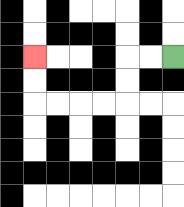{'start': '[7, 2]', 'end': '[1, 2]', 'path_directions': 'L,L,D,D,L,L,L,L,U,U', 'path_coordinates': '[[7, 2], [6, 2], [5, 2], [5, 3], [5, 4], [4, 4], [3, 4], [2, 4], [1, 4], [1, 3], [1, 2]]'}